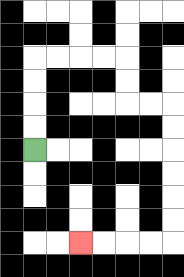{'start': '[1, 6]', 'end': '[3, 10]', 'path_directions': 'U,U,U,U,R,R,R,R,D,D,R,R,D,D,D,D,D,D,L,L,L,L', 'path_coordinates': '[[1, 6], [1, 5], [1, 4], [1, 3], [1, 2], [2, 2], [3, 2], [4, 2], [5, 2], [5, 3], [5, 4], [6, 4], [7, 4], [7, 5], [7, 6], [7, 7], [7, 8], [7, 9], [7, 10], [6, 10], [5, 10], [4, 10], [3, 10]]'}